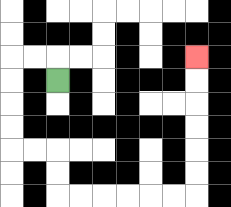{'start': '[2, 3]', 'end': '[8, 2]', 'path_directions': 'U,L,L,D,D,D,D,R,R,D,D,R,R,R,R,R,R,U,U,U,U,U,U', 'path_coordinates': '[[2, 3], [2, 2], [1, 2], [0, 2], [0, 3], [0, 4], [0, 5], [0, 6], [1, 6], [2, 6], [2, 7], [2, 8], [3, 8], [4, 8], [5, 8], [6, 8], [7, 8], [8, 8], [8, 7], [8, 6], [8, 5], [8, 4], [8, 3], [8, 2]]'}